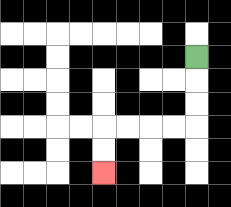{'start': '[8, 2]', 'end': '[4, 7]', 'path_directions': 'D,D,D,L,L,L,L,D,D', 'path_coordinates': '[[8, 2], [8, 3], [8, 4], [8, 5], [7, 5], [6, 5], [5, 5], [4, 5], [4, 6], [4, 7]]'}